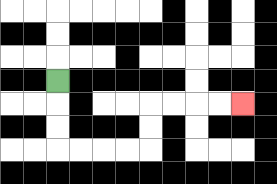{'start': '[2, 3]', 'end': '[10, 4]', 'path_directions': 'D,D,D,R,R,R,R,U,U,R,R,R,R', 'path_coordinates': '[[2, 3], [2, 4], [2, 5], [2, 6], [3, 6], [4, 6], [5, 6], [6, 6], [6, 5], [6, 4], [7, 4], [8, 4], [9, 4], [10, 4]]'}